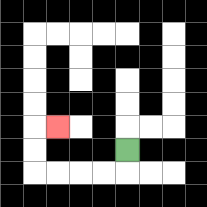{'start': '[5, 6]', 'end': '[2, 5]', 'path_directions': 'D,L,L,L,L,U,U,R', 'path_coordinates': '[[5, 6], [5, 7], [4, 7], [3, 7], [2, 7], [1, 7], [1, 6], [1, 5], [2, 5]]'}